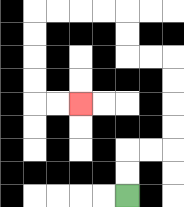{'start': '[5, 8]', 'end': '[3, 4]', 'path_directions': 'U,U,R,R,U,U,U,U,L,L,U,U,L,L,L,L,D,D,D,D,R,R', 'path_coordinates': '[[5, 8], [5, 7], [5, 6], [6, 6], [7, 6], [7, 5], [7, 4], [7, 3], [7, 2], [6, 2], [5, 2], [5, 1], [5, 0], [4, 0], [3, 0], [2, 0], [1, 0], [1, 1], [1, 2], [1, 3], [1, 4], [2, 4], [3, 4]]'}